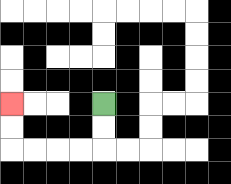{'start': '[4, 4]', 'end': '[0, 4]', 'path_directions': 'D,D,L,L,L,L,U,U', 'path_coordinates': '[[4, 4], [4, 5], [4, 6], [3, 6], [2, 6], [1, 6], [0, 6], [0, 5], [0, 4]]'}